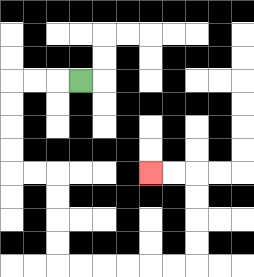{'start': '[3, 3]', 'end': '[6, 7]', 'path_directions': 'L,L,L,D,D,D,D,R,R,D,D,D,D,R,R,R,R,R,R,U,U,U,U,L,L', 'path_coordinates': '[[3, 3], [2, 3], [1, 3], [0, 3], [0, 4], [0, 5], [0, 6], [0, 7], [1, 7], [2, 7], [2, 8], [2, 9], [2, 10], [2, 11], [3, 11], [4, 11], [5, 11], [6, 11], [7, 11], [8, 11], [8, 10], [8, 9], [8, 8], [8, 7], [7, 7], [6, 7]]'}